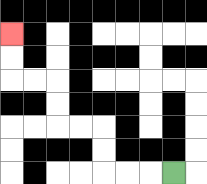{'start': '[7, 7]', 'end': '[0, 1]', 'path_directions': 'L,L,L,U,U,L,L,U,U,L,L,U,U', 'path_coordinates': '[[7, 7], [6, 7], [5, 7], [4, 7], [4, 6], [4, 5], [3, 5], [2, 5], [2, 4], [2, 3], [1, 3], [0, 3], [0, 2], [0, 1]]'}